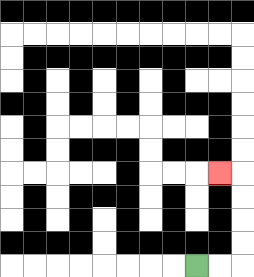{'start': '[8, 11]', 'end': '[9, 7]', 'path_directions': 'R,R,U,U,U,U,L', 'path_coordinates': '[[8, 11], [9, 11], [10, 11], [10, 10], [10, 9], [10, 8], [10, 7], [9, 7]]'}